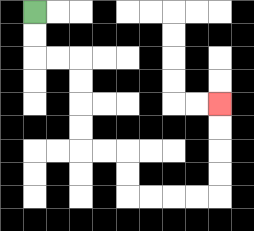{'start': '[1, 0]', 'end': '[9, 4]', 'path_directions': 'D,D,R,R,D,D,D,D,R,R,D,D,R,R,R,R,U,U,U,U', 'path_coordinates': '[[1, 0], [1, 1], [1, 2], [2, 2], [3, 2], [3, 3], [3, 4], [3, 5], [3, 6], [4, 6], [5, 6], [5, 7], [5, 8], [6, 8], [7, 8], [8, 8], [9, 8], [9, 7], [9, 6], [9, 5], [9, 4]]'}